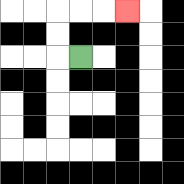{'start': '[3, 2]', 'end': '[5, 0]', 'path_directions': 'L,U,U,R,R,R', 'path_coordinates': '[[3, 2], [2, 2], [2, 1], [2, 0], [3, 0], [4, 0], [5, 0]]'}